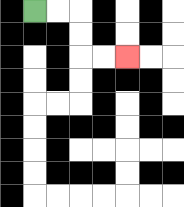{'start': '[1, 0]', 'end': '[5, 2]', 'path_directions': 'R,R,D,D,R,R', 'path_coordinates': '[[1, 0], [2, 0], [3, 0], [3, 1], [3, 2], [4, 2], [5, 2]]'}